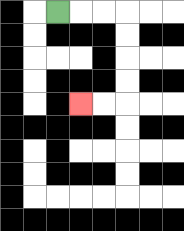{'start': '[2, 0]', 'end': '[3, 4]', 'path_directions': 'R,R,R,D,D,D,D,L,L', 'path_coordinates': '[[2, 0], [3, 0], [4, 0], [5, 0], [5, 1], [5, 2], [5, 3], [5, 4], [4, 4], [3, 4]]'}